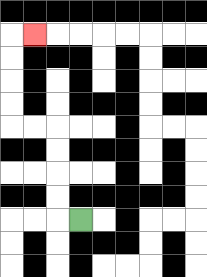{'start': '[3, 9]', 'end': '[1, 1]', 'path_directions': 'L,U,U,U,U,L,L,U,U,U,U,R', 'path_coordinates': '[[3, 9], [2, 9], [2, 8], [2, 7], [2, 6], [2, 5], [1, 5], [0, 5], [0, 4], [0, 3], [0, 2], [0, 1], [1, 1]]'}